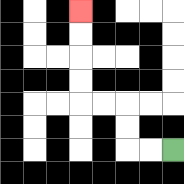{'start': '[7, 6]', 'end': '[3, 0]', 'path_directions': 'L,L,U,U,L,L,U,U,U,U', 'path_coordinates': '[[7, 6], [6, 6], [5, 6], [5, 5], [5, 4], [4, 4], [3, 4], [3, 3], [3, 2], [3, 1], [3, 0]]'}